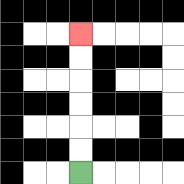{'start': '[3, 7]', 'end': '[3, 1]', 'path_directions': 'U,U,U,U,U,U', 'path_coordinates': '[[3, 7], [3, 6], [3, 5], [3, 4], [3, 3], [3, 2], [3, 1]]'}